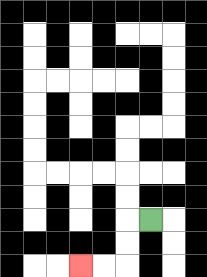{'start': '[6, 9]', 'end': '[3, 11]', 'path_directions': 'L,D,D,L,L', 'path_coordinates': '[[6, 9], [5, 9], [5, 10], [5, 11], [4, 11], [3, 11]]'}